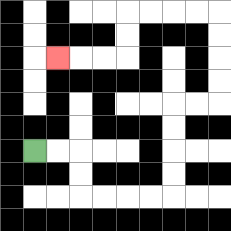{'start': '[1, 6]', 'end': '[2, 2]', 'path_directions': 'R,R,D,D,R,R,R,R,U,U,U,U,R,R,U,U,U,U,L,L,L,L,D,D,L,L,L', 'path_coordinates': '[[1, 6], [2, 6], [3, 6], [3, 7], [3, 8], [4, 8], [5, 8], [6, 8], [7, 8], [7, 7], [7, 6], [7, 5], [7, 4], [8, 4], [9, 4], [9, 3], [9, 2], [9, 1], [9, 0], [8, 0], [7, 0], [6, 0], [5, 0], [5, 1], [5, 2], [4, 2], [3, 2], [2, 2]]'}